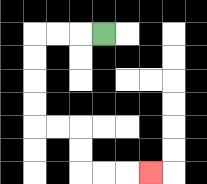{'start': '[4, 1]', 'end': '[6, 7]', 'path_directions': 'L,L,L,D,D,D,D,R,R,D,D,R,R,R', 'path_coordinates': '[[4, 1], [3, 1], [2, 1], [1, 1], [1, 2], [1, 3], [1, 4], [1, 5], [2, 5], [3, 5], [3, 6], [3, 7], [4, 7], [5, 7], [6, 7]]'}